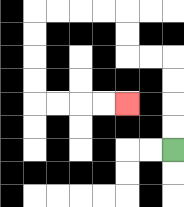{'start': '[7, 6]', 'end': '[5, 4]', 'path_directions': 'U,U,U,U,L,L,U,U,L,L,L,L,D,D,D,D,R,R,R,R', 'path_coordinates': '[[7, 6], [7, 5], [7, 4], [7, 3], [7, 2], [6, 2], [5, 2], [5, 1], [5, 0], [4, 0], [3, 0], [2, 0], [1, 0], [1, 1], [1, 2], [1, 3], [1, 4], [2, 4], [3, 4], [4, 4], [5, 4]]'}